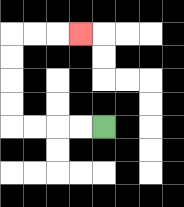{'start': '[4, 5]', 'end': '[3, 1]', 'path_directions': 'L,L,L,L,U,U,U,U,R,R,R', 'path_coordinates': '[[4, 5], [3, 5], [2, 5], [1, 5], [0, 5], [0, 4], [0, 3], [0, 2], [0, 1], [1, 1], [2, 1], [3, 1]]'}